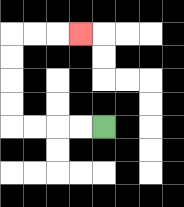{'start': '[4, 5]', 'end': '[3, 1]', 'path_directions': 'L,L,L,L,U,U,U,U,R,R,R', 'path_coordinates': '[[4, 5], [3, 5], [2, 5], [1, 5], [0, 5], [0, 4], [0, 3], [0, 2], [0, 1], [1, 1], [2, 1], [3, 1]]'}